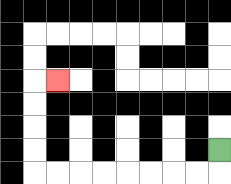{'start': '[9, 6]', 'end': '[2, 3]', 'path_directions': 'D,L,L,L,L,L,L,L,L,U,U,U,U,R', 'path_coordinates': '[[9, 6], [9, 7], [8, 7], [7, 7], [6, 7], [5, 7], [4, 7], [3, 7], [2, 7], [1, 7], [1, 6], [1, 5], [1, 4], [1, 3], [2, 3]]'}